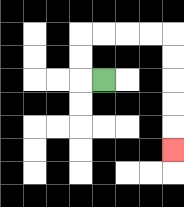{'start': '[4, 3]', 'end': '[7, 6]', 'path_directions': 'L,U,U,R,R,R,R,D,D,D,D,D', 'path_coordinates': '[[4, 3], [3, 3], [3, 2], [3, 1], [4, 1], [5, 1], [6, 1], [7, 1], [7, 2], [7, 3], [7, 4], [7, 5], [7, 6]]'}